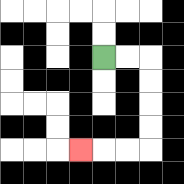{'start': '[4, 2]', 'end': '[3, 6]', 'path_directions': 'R,R,D,D,D,D,L,L,L', 'path_coordinates': '[[4, 2], [5, 2], [6, 2], [6, 3], [6, 4], [6, 5], [6, 6], [5, 6], [4, 6], [3, 6]]'}